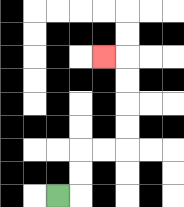{'start': '[2, 8]', 'end': '[4, 2]', 'path_directions': 'R,U,U,R,R,U,U,U,U,L', 'path_coordinates': '[[2, 8], [3, 8], [3, 7], [3, 6], [4, 6], [5, 6], [5, 5], [5, 4], [5, 3], [5, 2], [4, 2]]'}